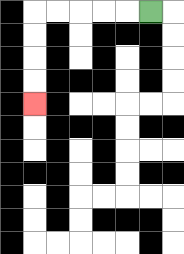{'start': '[6, 0]', 'end': '[1, 4]', 'path_directions': 'L,L,L,L,L,D,D,D,D', 'path_coordinates': '[[6, 0], [5, 0], [4, 0], [3, 0], [2, 0], [1, 0], [1, 1], [1, 2], [1, 3], [1, 4]]'}